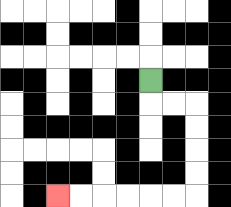{'start': '[6, 3]', 'end': '[2, 8]', 'path_directions': 'D,R,R,D,D,D,D,L,L,L,L,L,L', 'path_coordinates': '[[6, 3], [6, 4], [7, 4], [8, 4], [8, 5], [8, 6], [8, 7], [8, 8], [7, 8], [6, 8], [5, 8], [4, 8], [3, 8], [2, 8]]'}